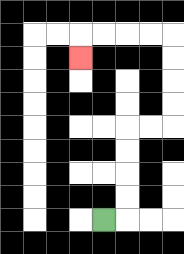{'start': '[4, 9]', 'end': '[3, 2]', 'path_directions': 'R,U,U,U,U,R,R,U,U,U,U,L,L,L,L,D', 'path_coordinates': '[[4, 9], [5, 9], [5, 8], [5, 7], [5, 6], [5, 5], [6, 5], [7, 5], [7, 4], [7, 3], [7, 2], [7, 1], [6, 1], [5, 1], [4, 1], [3, 1], [3, 2]]'}